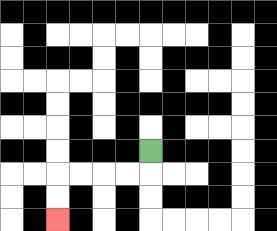{'start': '[6, 6]', 'end': '[2, 9]', 'path_directions': 'D,L,L,L,L,D,D', 'path_coordinates': '[[6, 6], [6, 7], [5, 7], [4, 7], [3, 7], [2, 7], [2, 8], [2, 9]]'}